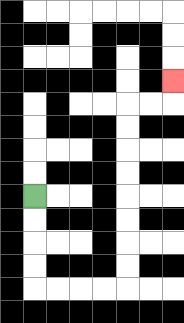{'start': '[1, 8]', 'end': '[7, 3]', 'path_directions': 'D,D,D,D,R,R,R,R,U,U,U,U,U,U,U,U,R,R,U', 'path_coordinates': '[[1, 8], [1, 9], [1, 10], [1, 11], [1, 12], [2, 12], [3, 12], [4, 12], [5, 12], [5, 11], [5, 10], [5, 9], [5, 8], [5, 7], [5, 6], [5, 5], [5, 4], [6, 4], [7, 4], [7, 3]]'}